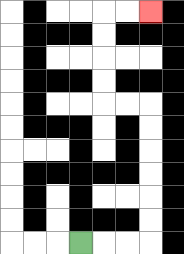{'start': '[3, 10]', 'end': '[6, 0]', 'path_directions': 'R,R,R,U,U,U,U,U,U,L,L,U,U,U,U,R,R', 'path_coordinates': '[[3, 10], [4, 10], [5, 10], [6, 10], [6, 9], [6, 8], [6, 7], [6, 6], [6, 5], [6, 4], [5, 4], [4, 4], [4, 3], [4, 2], [4, 1], [4, 0], [5, 0], [6, 0]]'}